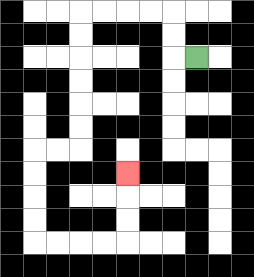{'start': '[8, 2]', 'end': '[5, 7]', 'path_directions': 'L,U,U,L,L,L,L,D,D,D,D,D,D,L,L,D,D,D,D,R,R,R,R,U,U,U', 'path_coordinates': '[[8, 2], [7, 2], [7, 1], [7, 0], [6, 0], [5, 0], [4, 0], [3, 0], [3, 1], [3, 2], [3, 3], [3, 4], [3, 5], [3, 6], [2, 6], [1, 6], [1, 7], [1, 8], [1, 9], [1, 10], [2, 10], [3, 10], [4, 10], [5, 10], [5, 9], [5, 8], [5, 7]]'}